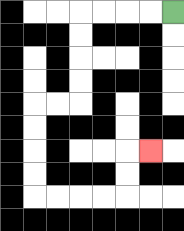{'start': '[7, 0]', 'end': '[6, 6]', 'path_directions': 'L,L,L,L,D,D,D,D,L,L,D,D,D,D,R,R,R,R,U,U,R', 'path_coordinates': '[[7, 0], [6, 0], [5, 0], [4, 0], [3, 0], [3, 1], [3, 2], [3, 3], [3, 4], [2, 4], [1, 4], [1, 5], [1, 6], [1, 7], [1, 8], [2, 8], [3, 8], [4, 8], [5, 8], [5, 7], [5, 6], [6, 6]]'}